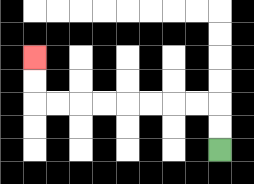{'start': '[9, 6]', 'end': '[1, 2]', 'path_directions': 'U,U,L,L,L,L,L,L,L,L,U,U', 'path_coordinates': '[[9, 6], [9, 5], [9, 4], [8, 4], [7, 4], [6, 4], [5, 4], [4, 4], [3, 4], [2, 4], [1, 4], [1, 3], [1, 2]]'}